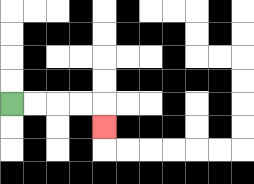{'start': '[0, 4]', 'end': '[4, 5]', 'path_directions': 'R,R,R,R,D', 'path_coordinates': '[[0, 4], [1, 4], [2, 4], [3, 4], [4, 4], [4, 5]]'}